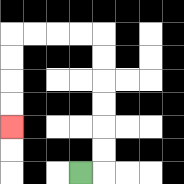{'start': '[3, 7]', 'end': '[0, 5]', 'path_directions': 'R,U,U,U,U,U,U,L,L,L,L,D,D,D,D', 'path_coordinates': '[[3, 7], [4, 7], [4, 6], [4, 5], [4, 4], [4, 3], [4, 2], [4, 1], [3, 1], [2, 1], [1, 1], [0, 1], [0, 2], [0, 3], [0, 4], [0, 5]]'}